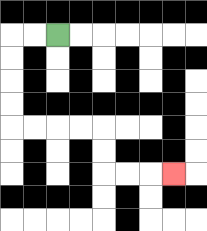{'start': '[2, 1]', 'end': '[7, 7]', 'path_directions': 'L,L,D,D,D,D,R,R,R,R,D,D,R,R,R', 'path_coordinates': '[[2, 1], [1, 1], [0, 1], [0, 2], [0, 3], [0, 4], [0, 5], [1, 5], [2, 5], [3, 5], [4, 5], [4, 6], [4, 7], [5, 7], [6, 7], [7, 7]]'}